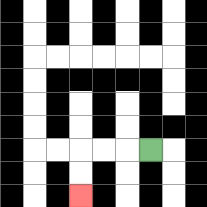{'start': '[6, 6]', 'end': '[3, 8]', 'path_directions': 'L,L,L,D,D', 'path_coordinates': '[[6, 6], [5, 6], [4, 6], [3, 6], [3, 7], [3, 8]]'}